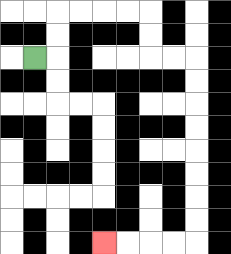{'start': '[1, 2]', 'end': '[4, 10]', 'path_directions': 'R,U,U,R,R,R,R,D,D,R,R,D,D,D,D,D,D,D,D,L,L,L,L', 'path_coordinates': '[[1, 2], [2, 2], [2, 1], [2, 0], [3, 0], [4, 0], [5, 0], [6, 0], [6, 1], [6, 2], [7, 2], [8, 2], [8, 3], [8, 4], [8, 5], [8, 6], [8, 7], [8, 8], [8, 9], [8, 10], [7, 10], [6, 10], [5, 10], [4, 10]]'}